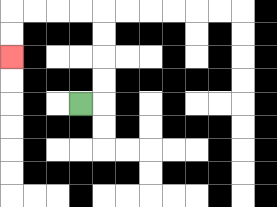{'start': '[3, 4]', 'end': '[0, 2]', 'path_directions': 'R,U,U,U,U,L,L,L,L,D,D', 'path_coordinates': '[[3, 4], [4, 4], [4, 3], [4, 2], [4, 1], [4, 0], [3, 0], [2, 0], [1, 0], [0, 0], [0, 1], [0, 2]]'}